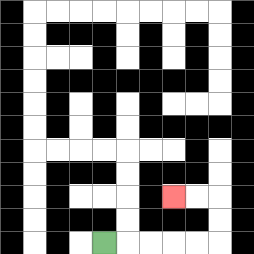{'start': '[4, 10]', 'end': '[7, 8]', 'path_directions': 'R,R,R,R,R,U,U,L,L', 'path_coordinates': '[[4, 10], [5, 10], [6, 10], [7, 10], [8, 10], [9, 10], [9, 9], [9, 8], [8, 8], [7, 8]]'}